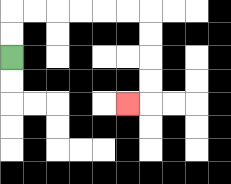{'start': '[0, 2]', 'end': '[5, 4]', 'path_directions': 'U,U,R,R,R,R,R,R,D,D,D,D,L', 'path_coordinates': '[[0, 2], [0, 1], [0, 0], [1, 0], [2, 0], [3, 0], [4, 0], [5, 0], [6, 0], [6, 1], [6, 2], [6, 3], [6, 4], [5, 4]]'}